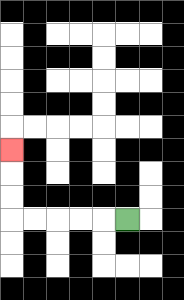{'start': '[5, 9]', 'end': '[0, 6]', 'path_directions': 'L,L,L,L,L,U,U,U', 'path_coordinates': '[[5, 9], [4, 9], [3, 9], [2, 9], [1, 9], [0, 9], [0, 8], [0, 7], [0, 6]]'}